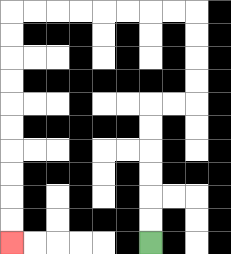{'start': '[6, 10]', 'end': '[0, 10]', 'path_directions': 'U,U,U,U,U,U,R,R,U,U,U,U,L,L,L,L,L,L,L,L,D,D,D,D,D,D,D,D,D,D', 'path_coordinates': '[[6, 10], [6, 9], [6, 8], [6, 7], [6, 6], [6, 5], [6, 4], [7, 4], [8, 4], [8, 3], [8, 2], [8, 1], [8, 0], [7, 0], [6, 0], [5, 0], [4, 0], [3, 0], [2, 0], [1, 0], [0, 0], [0, 1], [0, 2], [0, 3], [0, 4], [0, 5], [0, 6], [0, 7], [0, 8], [0, 9], [0, 10]]'}